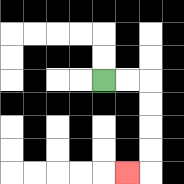{'start': '[4, 3]', 'end': '[5, 7]', 'path_directions': 'R,R,D,D,D,D,L', 'path_coordinates': '[[4, 3], [5, 3], [6, 3], [6, 4], [6, 5], [6, 6], [6, 7], [5, 7]]'}